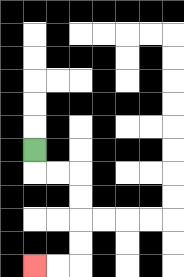{'start': '[1, 6]', 'end': '[1, 11]', 'path_directions': 'D,R,R,D,D,D,D,L,L', 'path_coordinates': '[[1, 6], [1, 7], [2, 7], [3, 7], [3, 8], [3, 9], [3, 10], [3, 11], [2, 11], [1, 11]]'}